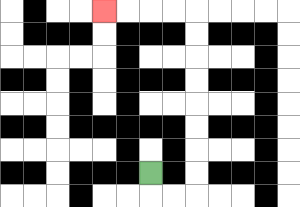{'start': '[6, 7]', 'end': '[4, 0]', 'path_directions': 'D,R,R,U,U,U,U,U,U,U,U,L,L,L,L', 'path_coordinates': '[[6, 7], [6, 8], [7, 8], [8, 8], [8, 7], [8, 6], [8, 5], [8, 4], [8, 3], [8, 2], [8, 1], [8, 0], [7, 0], [6, 0], [5, 0], [4, 0]]'}